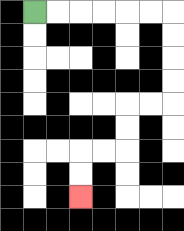{'start': '[1, 0]', 'end': '[3, 8]', 'path_directions': 'R,R,R,R,R,R,D,D,D,D,L,L,D,D,L,L,D,D', 'path_coordinates': '[[1, 0], [2, 0], [3, 0], [4, 0], [5, 0], [6, 0], [7, 0], [7, 1], [7, 2], [7, 3], [7, 4], [6, 4], [5, 4], [5, 5], [5, 6], [4, 6], [3, 6], [3, 7], [3, 8]]'}